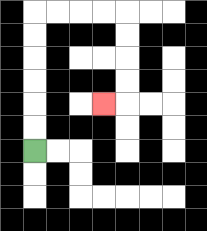{'start': '[1, 6]', 'end': '[4, 4]', 'path_directions': 'U,U,U,U,U,U,R,R,R,R,D,D,D,D,L', 'path_coordinates': '[[1, 6], [1, 5], [1, 4], [1, 3], [1, 2], [1, 1], [1, 0], [2, 0], [3, 0], [4, 0], [5, 0], [5, 1], [5, 2], [5, 3], [5, 4], [4, 4]]'}